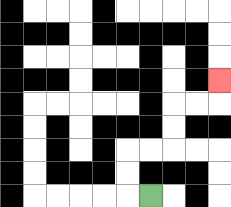{'start': '[6, 8]', 'end': '[9, 3]', 'path_directions': 'L,U,U,R,R,U,U,R,R,U', 'path_coordinates': '[[6, 8], [5, 8], [5, 7], [5, 6], [6, 6], [7, 6], [7, 5], [7, 4], [8, 4], [9, 4], [9, 3]]'}